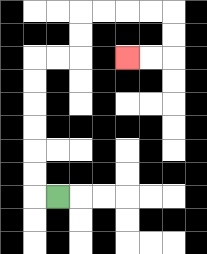{'start': '[2, 8]', 'end': '[5, 2]', 'path_directions': 'L,U,U,U,U,U,U,R,R,U,U,R,R,R,R,D,D,L,L', 'path_coordinates': '[[2, 8], [1, 8], [1, 7], [1, 6], [1, 5], [1, 4], [1, 3], [1, 2], [2, 2], [3, 2], [3, 1], [3, 0], [4, 0], [5, 0], [6, 0], [7, 0], [7, 1], [7, 2], [6, 2], [5, 2]]'}